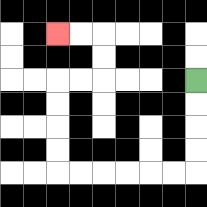{'start': '[8, 3]', 'end': '[2, 1]', 'path_directions': 'D,D,D,D,L,L,L,L,L,L,U,U,U,U,R,R,U,U,L,L', 'path_coordinates': '[[8, 3], [8, 4], [8, 5], [8, 6], [8, 7], [7, 7], [6, 7], [5, 7], [4, 7], [3, 7], [2, 7], [2, 6], [2, 5], [2, 4], [2, 3], [3, 3], [4, 3], [4, 2], [4, 1], [3, 1], [2, 1]]'}